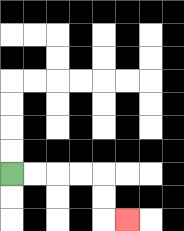{'start': '[0, 7]', 'end': '[5, 9]', 'path_directions': 'R,R,R,R,D,D,R', 'path_coordinates': '[[0, 7], [1, 7], [2, 7], [3, 7], [4, 7], [4, 8], [4, 9], [5, 9]]'}